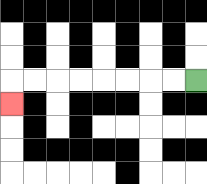{'start': '[8, 3]', 'end': '[0, 4]', 'path_directions': 'L,L,L,L,L,L,L,L,D', 'path_coordinates': '[[8, 3], [7, 3], [6, 3], [5, 3], [4, 3], [3, 3], [2, 3], [1, 3], [0, 3], [0, 4]]'}